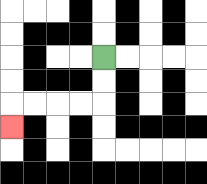{'start': '[4, 2]', 'end': '[0, 5]', 'path_directions': 'D,D,L,L,L,L,D', 'path_coordinates': '[[4, 2], [4, 3], [4, 4], [3, 4], [2, 4], [1, 4], [0, 4], [0, 5]]'}